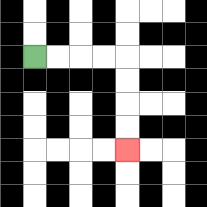{'start': '[1, 2]', 'end': '[5, 6]', 'path_directions': 'R,R,R,R,D,D,D,D', 'path_coordinates': '[[1, 2], [2, 2], [3, 2], [4, 2], [5, 2], [5, 3], [5, 4], [5, 5], [5, 6]]'}